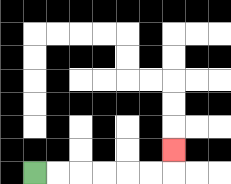{'start': '[1, 7]', 'end': '[7, 6]', 'path_directions': 'R,R,R,R,R,R,U', 'path_coordinates': '[[1, 7], [2, 7], [3, 7], [4, 7], [5, 7], [6, 7], [7, 7], [7, 6]]'}